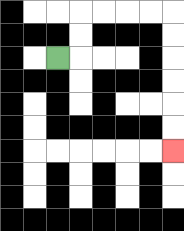{'start': '[2, 2]', 'end': '[7, 6]', 'path_directions': 'R,U,U,R,R,R,R,D,D,D,D,D,D', 'path_coordinates': '[[2, 2], [3, 2], [3, 1], [3, 0], [4, 0], [5, 0], [6, 0], [7, 0], [7, 1], [7, 2], [7, 3], [7, 4], [7, 5], [7, 6]]'}